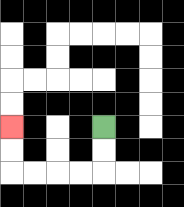{'start': '[4, 5]', 'end': '[0, 5]', 'path_directions': 'D,D,L,L,L,L,U,U', 'path_coordinates': '[[4, 5], [4, 6], [4, 7], [3, 7], [2, 7], [1, 7], [0, 7], [0, 6], [0, 5]]'}